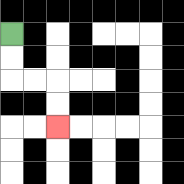{'start': '[0, 1]', 'end': '[2, 5]', 'path_directions': 'D,D,R,R,D,D', 'path_coordinates': '[[0, 1], [0, 2], [0, 3], [1, 3], [2, 3], [2, 4], [2, 5]]'}